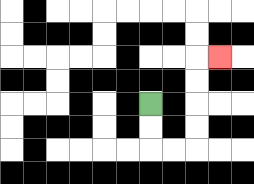{'start': '[6, 4]', 'end': '[9, 2]', 'path_directions': 'D,D,R,R,U,U,U,U,R', 'path_coordinates': '[[6, 4], [6, 5], [6, 6], [7, 6], [8, 6], [8, 5], [8, 4], [8, 3], [8, 2], [9, 2]]'}